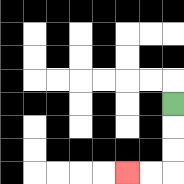{'start': '[7, 4]', 'end': '[5, 7]', 'path_directions': 'D,D,D,L,L', 'path_coordinates': '[[7, 4], [7, 5], [7, 6], [7, 7], [6, 7], [5, 7]]'}